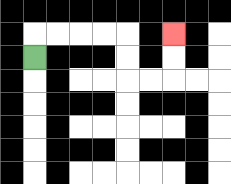{'start': '[1, 2]', 'end': '[7, 1]', 'path_directions': 'U,R,R,R,R,D,D,R,R,U,U', 'path_coordinates': '[[1, 2], [1, 1], [2, 1], [3, 1], [4, 1], [5, 1], [5, 2], [5, 3], [6, 3], [7, 3], [7, 2], [7, 1]]'}